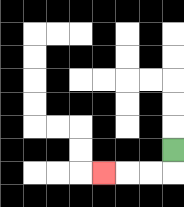{'start': '[7, 6]', 'end': '[4, 7]', 'path_directions': 'D,L,L,L', 'path_coordinates': '[[7, 6], [7, 7], [6, 7], [5, 7], [4, 7]]'}